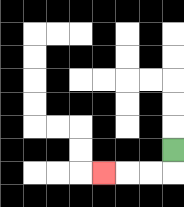{'start': '[7, 6]', 'end': '[4, 7]', 'path_directions': 'D,L,L,L', 'path_coordinates': '[[7, 6], [7, 7], [6, 7], [5, 7], [4, 7]]'}